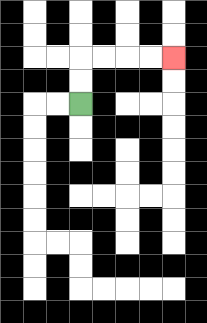{'start': '[3, 4]', 'end': '[7, 2]', 'path_directions': 'U,U,R,R,R,R', 'path_coordinates': '[[3, 4], [3, 3], [3, 2], [4, 2], [5, 2], [6, 2], [7, 2]]'}